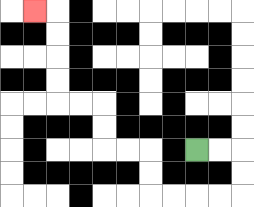{'start': '[8, 6]', 'end': '[1, 0]', 'path_directions': 'R,R,D,D,L,L,L,L,U,U,L,L,U,U,L,L,U,U,U,U,L', 'path_coordinates': '[[8, 6], [9, 6], [10, 6], [10, 7], [10, 8], [9, 8], [8, 8], [7, 8], [6, 8], [6, 7], [6, 6], [5, 6], [4, 6], [4, 5], [4, 4], [3, 4], [2, 4], [2, 3], [2, 2], [2, 1], [2, 0], [1, 0]]'}